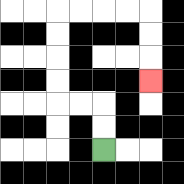{'start': '[4, 6]', 'end': '[6, 3]', 'path_directions': 'U,U,L,L,U,U,U,U,R,R,R,R,D,D,D', 'path_coordinates': '[[4, 6], [4, 5], [4, 4], [3, 4], [2, 4], [2, 3], [2, 2], [2, 1], [2, 0], [3, 0], [4, 0], [5, 0], [6, 0], [6, 1], [6, 2], [6, 3]]'}